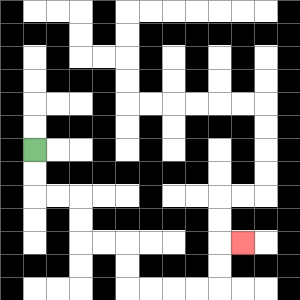{'start': '[1, 6]', 'end': '[10, 10]', 'path_directions': 'D,D,R,R,D,D,R,R,D,D,R,R,R,R,U,U,R', 'path_coordinates': '[[1, 6], [1, 7], [1, 8], [2, 8], [3, 8], [3, 9], [3, 10], [4, 10], [5, 10], [5, 11], [5, 12], [6, 12], [7, 12], [8, 12], [9, 12], [9, 11], [9, 10], [10, 10]]'}